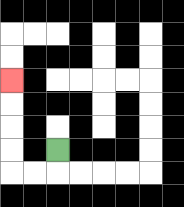{'start': '[2, 6]', 'end': '[0, 3]', 'path_directions': 'D,L,L,U,U,U,U', 'path_coordinates': '[[2, 6], [2, 7], [1, 7], [0, 7], [0, 6], [0, 5], [0, 4], [0, 3]]'}